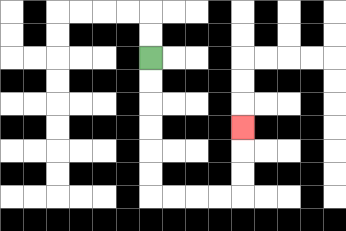{'start': '[6, 2]', 'end': '[10, 5]', 'path_directions': 'D,D,D,D,D,D,R,R,R,R,U,U,U', 'path_coordinates': '[[6, 2], [6, 3], [6, 4], [6, 5], [6, 6], [6, 7], [6, 8], [7, 8], [8, 8], [9, 8], [10, 8], [10, 7], [10, 6], [10, 5]]'}